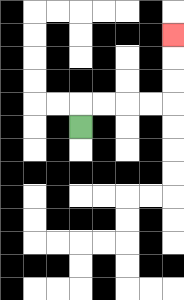{'start': '[3, 5]', 'end': '[7, 1]', 'path_directions': 'U,R,R,R,R,U,U,U', 'path_coordinates': '[[3, 5], [3, 4], [4, 4], [5, 4], [6, 4], [7, 4], [7, 3], [7, 2], [7, 1]]'}